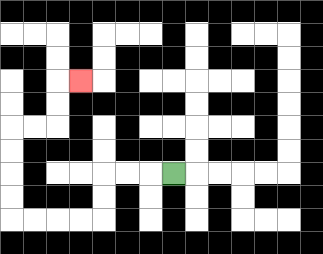{'start': '[7, 7]', 'end': '[3, 3]', 'path_directions': 'L,L,L,D,D,L,L,L,L,U,U,U,U,R,R,U,U,R', 'path_coordinates': '[[7, 7], [6, 7], [5, 7], [4, 7], [4, 8], [4, 9], [3, 9], [2, 9], [1, 9], [0, 9], [0, 8], [0, 7], [0, 6], [0, 5], [1, 5], [2, 5], [2, 4], [2, 3], [3, 3]]'}